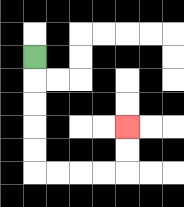{'start': '[1, 2]', 'end': '[5, 5]', 'path_directions': 'D,D,D,D,D,R,R,R,R,U,U', 'path_coordinates': '[[1, 2], [1, 3], [1, 4], [1, 5], [1, 6], [1, 7], [2, 7], [3, 7], [4, 7], [5, 7], [5, 6], [5, 5]]'}